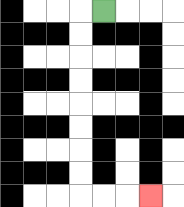{'start': '[4, 0]', 'end': '[6, 8]', 'path_directions': 'L,D,D,D,D,D,D,D,D,R,R,R', 'path_coordinates': '[[4, 0], [3, 0], [3, 1], [3, 2], [3, 3], [3, 4], [3, 5], [3, 6], [3, 7], [3, 8], [4, 8], [5, 8], [6, 8]]'}